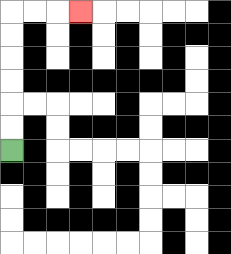{'start': '[0, 6]', 'end': '[3, 0]', 'path_directions': 'U,U,U,U,U,U,R,R,R', 'path_coordinates': '[[0, 6], [0, 5], [0, 4], [0, 3], [0, 2], [0, 1], [0, 0], [1, 0], [2, 0], [3, 0]]'}